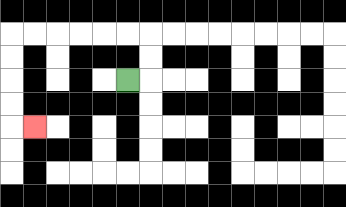{'start': '[5, 3]', 'end': '[1, 5]', 'path_directions': 'R,U,U,L,L,L,L,L,L,D,D,D,D,R', 'path_coordinates': '[[5, 3], [6, 3], [6, 2], [6, 1], [5, 1], [4, 1], [3, 1], [2, 1], [1, 1], [0, 1], [0, 2], [0, 3], [0, 4], [0, 5], [1, 5]]'}